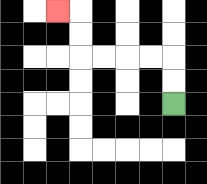{'start': '[7, 4]', 'end': '[2, 0]', 'path_directions': 'U,U,L,L,L,L,U,U,L', 'path_coordinates': '[[7, 4], [7, 3], [7, 2], [6, 2], [5, 2], [4, 2], [3, 2], [3, 1], [3, 0], [2, 0]]'}